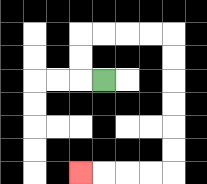{'start': '[4, 3]', 'end': '[3, 7]', 'path_directions': 'L,U,U,R,R,R,R,D,D,D,D,D,D,L,L,L,L', 'path_coordinates': '[[4, 3], [3, 3], [3, 2], [3, 1], [4, 1], [5, 1], [6, 1], [7, 1], [7, 2], [7, 3], [7, 4], [7, 5], [7, 6], [7, 7], [6, 7], [5, 7], [4, 7], [3, 7]]'}